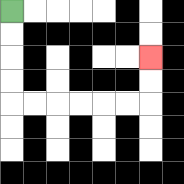{'start': '[0, 0]', 'end': '[6, 2]', 'path_directions': 'D,D,D,D,R,R,R,R,R,R,U,U', 'path_coordinates': '[[0, 0], [0, 1], [0, 2], [0, 3], [0, 4], [1, 4], [2, 4], [3, 4], [4, 4], [5, 4], [6, 4], [6, 3], [6, 2]]'}